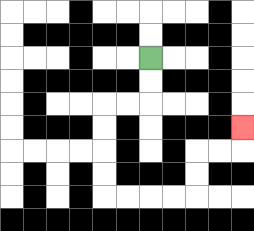{'start': '[6, 2]', 'end': '[10, 5]', 'path_directions': 'D,D,L,L,D,D,D,D,R,R,R,R,U,U,R,R,U', 'path_coordinates': '[[6, 2], [6, 3], [6, 4], [5, 4], [4, 4], [4, 5], [4, 6], [4, 7], [4, 8], [5, 8], [6, 8], [7, 8], [8, 8], [8, 7], [8, 6], [9, 6], [10, 6], [10, 5]]'}